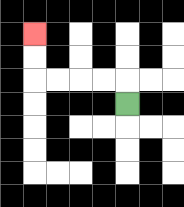{'start': '[5, 4]', 'end': '[1, 1]', 'path_directions': 'U,L,L,L,L,U,U', 'path_coordinates': '[[5, 4], [5, 3], [4, 3], [3, 3], [2, 3], [1, 3], [1, 2], [1, 1]]'}